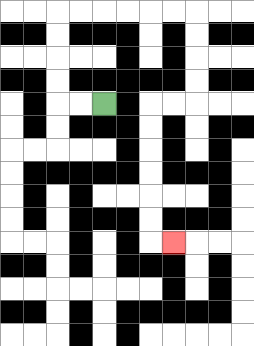{'start': '[4, 4]', 'end': '[7, 10]', 'path_directions': 'L,L,U,U,U,U,R,R,R,R,R,R,D,D,D,D,L,L,D,D,D,D,D,D,R', 'path_coordinates': '[[4, 4], [3, 4], [2, 4], [2, 3], [2, 2], [2, 1], [2, 0], [3, 0], [4, 0], [5, 0], [6, 0], [7, 0], [8, 0], [8, 1], [8, 2], [8, 3], [8, 4], [7, 4], [6, 4], [6, 5], [6, 6], [6, 7], [6, 8], [6, 9], [6, 10], [7, 10]]'}